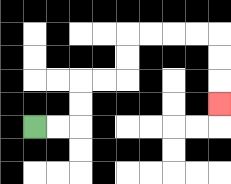{'start': '[1, 5]', 'end': '[9, 4]', 'path_directions': 'R,R,U,U,R,R,U,U,R,R,R,R,D,D,D', 'path_coordinates': '[[1, 5], [2, 5], [3, 5], [3, 4], [3, 3], [4, 3], [5, 3], [5, 2], [5, 1], [6, 1], [7, 1], [8, 1], [9, 1], [9, 2], [9, 3], [9, 4]]'}